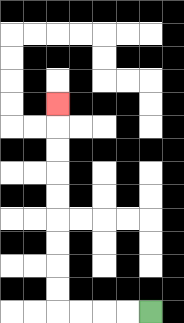{'start': '[6, 13]', 'end': '[2, 4]', 'path_directions': 'L,L,L,L,U,U,U,U,U,U,U,U,U', 'path_coordinates': '[[6, 13], [5, 13], [4, 13], [3, 13], [2, 13], [2, 12], [2, 11], [2, 10], [2, 9], [2, 8], [2, 7], [2, 6], [2, 5], [2, 4]]'}